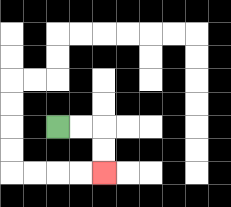{'start': '[2, 5]', 'end': '[4, 7]', 'path_directions': 'R,R,D,D', 'path_coordinates': '[[2, 5], [3, 5], [4, 5], [4, 6], [4, 7]]'}